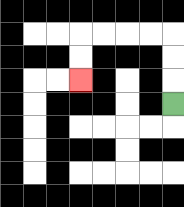{'start': '[7, 4]', 'end': '[3, 3]', 'path_directions': 'U,U,U,L,L,L,L,D,D', 'path_coordinates': '[[7, 4], [7, 3], [7, 2], [7, 1], [6, 1], [5, 1], [4, 1], [3, 1], [3, 2], [3, 3]]'}